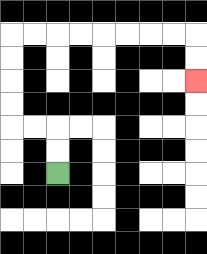{'start': '[2, 7]', 'end': '[8, 3]', 'path_directions': 'U,U,L,L,U,U,U,U,R,R,R,R,R,R,R,R,D,D', 'path_coordinates': '[[2, 7], [2, 6], [2, 5], [1, 5], [0, 5], [0, 4], [0, 3], [0, 2], [0, 1], [1, 1], [2, 1], [3, 1], [4, 1], [5, 1], [6, 1], [7, 1], [8, 1], [8, 2], [8, 3]]'}